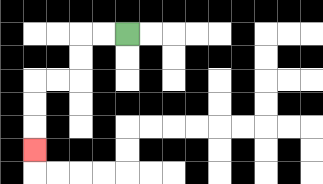{'start': '[5, 1]', 'end': '[1, 6]', 'path_directions': 'L,L,D,D,L,L,D,D,D', 'path_coordinates': '[[5, 1], [4, 1], [3, 1], [3, 2], [3, 3], [2, 3], [1, 3], [1, 4], [1, 5], [1, 6]]'}